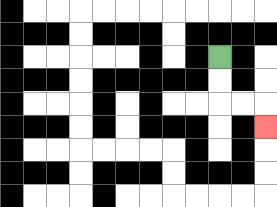{'start': '[9, 2]', 'end': '[11, 5]', 'path_directions': 'D,D,R,R,D', 'path_coordinates': '[[9, 2], [9, 3], [9, 4], [10, 4], [11, 4], [11, 5]]'}